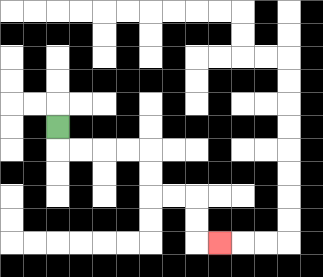{'start': '[2, 5]', 'end': '[9, 10]', 'path_directions': 'D,R,R,R,R,D,D,R,R,D,D,R', 'path_coordinates': '[[2, 5], [2, 6], [3, 6], [4, 6], [5, 6], [6, 6], [6, 7], [6, 8], [7, 8], [8, 8], [8, 9], [8, 10], [9, 10]]'}